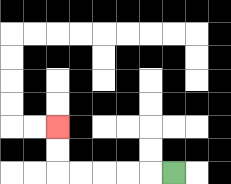{'start': '[7, 7]', 'end': '[2, 5]', 'path_directions': 'L,L,L,L,L,U,U', 'path_coordinates': '[[7, 7], [6, 7], [5, 7], [4, 7], [3, 7], [2, 7], [2, 6], [2, 5]]'}